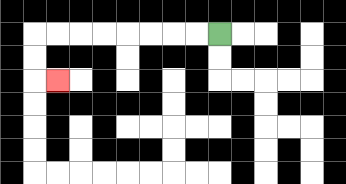{'start': '[9, 1]', 'end': '[2, 3]', 'path_directions': 'L,L,L,L,L,L,L,L,D,D,R', 'path_coordinates': '[[9, 1], [8, 1], [7, 1], [6, 1], [5, 1], [4, 1], [3, 1], [2, 1], [1, 1], [1, 2], [1, 3], [2, 3]]'}